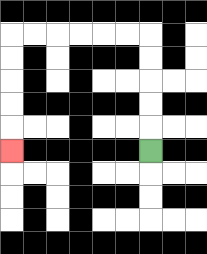{'start': '[6, 6]', 'end': '[0, 6]', 'path_directions': 'U,U,U,U,U,L,L,L,L,L,L,D,D,D,D,D', 'path_coordinates': '[[6, 6], [6, 5], [6, 4], [6, 3], [6, 2], [6, 1], [5, 1], [4, 1], [3, 1], [2, 1], [1, 1], [0, 1], [0, 2], [0, 3], [0, 4], [0, 5], [0, 6]]'}